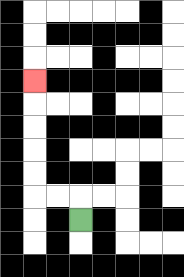{'start': '[3, 9]', 'end': '[1, 3]', 'path_directions': 'U,L,L,U,U,U,U,U', 'path_coordinates': '[[3, 9], [3, 8], [2, 8], [1, 8], [1, 7], [1, 6], [1, 5], [1, 4], [1, 3]]'}